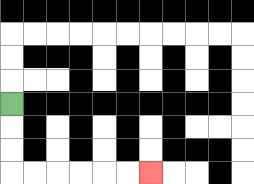{'start': '[0, 4]', 'end': '[6, 7]', 'path_directions': 'D,D,D,R,R,R,R,R,R', 'path_coordinates': '[[0, 4], [0, 5], [0, 6], [0, 7], [1, 7], [2, 7], [3, 7], [4, 7], [5, 7], [6, 7]]'}